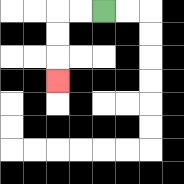{'start': '[4, 0]', 'end': '[2, 3]', 'path_directions': 'L,L,D,D,D', 'path_coordinates': '[[4, 0], [3, 0], [2, 0], [2, 1], [2, 2], [2, 3]]'}